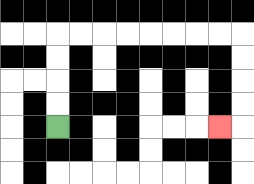{'start': '[2, 5]', 'end': '[9, 5]', 'path_directions': 'U,U,U,U,R,R,R,R,R,R,R,R,D,D,D,D,L', 'path_coordinates': '[[2, 5], [2, 4], [2, 3], [2, 2], [2, 1], [3, 1], [4, 1], [5, 1], [6, 1], [7, 1], [8, 1], [9, 1], [10, 1], [10, 2], [10, 3], [10, 4], [10, 5], [9, 5]]'}